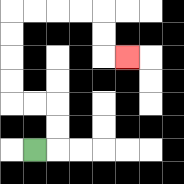{'start': '[1, 6]', 'end': '[5, 2]', 'path_directions': 'R,U,U,L,L,U,U,U,U,R,R,R,R,D,D,R', 'path_coordinates': '[[1, 6], [2, 6], [2, 5], [2, 4], [1, 4], [0, 4], [0, 3], [0, 2], [0, 1], [0, 0], [1, 0], [2, 0], [3, 0], [4, 0], [4, 1], [4, 2], [5, 2]]'}